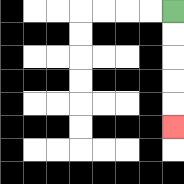{'start': '[7, 0]', 'end': '[7, 5]', 'path_directions': 'D,D,D,D,D', 'path_coordinates': '[[7, 0], [7, 1], [7, 2], [7, 3], [7, 4], [7, 5]]'}